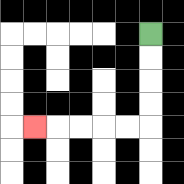{'start': '[6, 1]', 'end': '[1, 5]', 'path_directions': 'D,D,D,D,L,L,L,L,L', 'path_coordinates': '[[6, 1], [6, 2], [6, 3], [6, 4], [6, 5], [5, 5], [4, 5], [3, 5], [2, 5], [1, 5]]'}